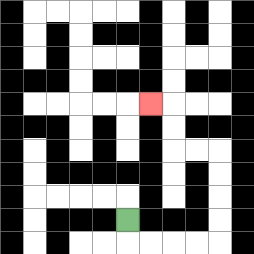{'start': '[5, 9]', 'end': '[6, 4]', 'path_directions': 'D,R,R,R,R,U,U,U,U,L,L,U,U,L', 'path_coordinates': '[[5, 9], [5, 10], [6, 10], [7, 10], [8, 10], [9, 10], [9, 9], [9, 8], [9, 7], [9, 6], [8, 6], [7, 6], [7, 5], [7, 4], [6, 4]]'}